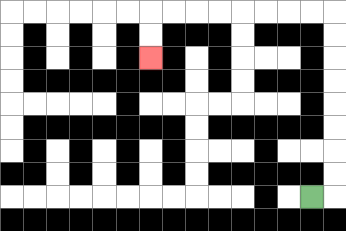{'start': '[13, 8]', 'end': '[6, 2]', 'path_directions': 'R,U,U,U,U,U,U,U,U,L,L,L,L,L,L,L,L,D,D', 'path_coordinates': '[[13, 8], [14, 8], [14, 7], [14, 6], [14, 5], [14, 4], [14, 3], [14, 2], [14, 1], [14, 0], [13, 0], [12, 0], [11, 0], [10, 0], [9, 0], [8, 0], [7, 0], [6, 0], [6, 1], [6, 2]]'}